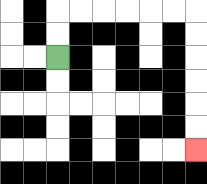{'start': '[2, 2]', 'end': '[8, 6]', 'path_directions': 'U,U,R,R,R,R,R,R,D,D,D,D,D,D', 'path_coordinates': '[[2, 2], [2, 1], [2, 0], [3, 0], [4, 0], [5, 0], [6, 0], [7, 0], [8, 0], [8, 1], [8, 2], [8, 3], [8, 4], [8, 5], [8, 6]]'}